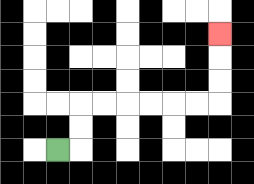{'start': '[2, 6]', 'end': '[9, 1]', 'path_directions': 'R,U,U,R,R,R,R,R,R,U,U,U', 'path_coordinates': '[[2, 6], [3, 6], [3, 5], [3, 4], [4, 4], [5, 4], [6, 4], [7, 4], [8, 4], [9, 4], [9, 3], [9, 2], [9, 1]]'}